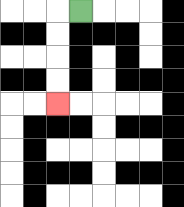{'start': '[3, 0]', 'end': '[2, 4]', 'path_directions': 'L,D,D,D,D', 'path_coordinates': '[[3, 0], [2, 0], [2, 1], [2, 2], [2, 3], [2, 4]]'}